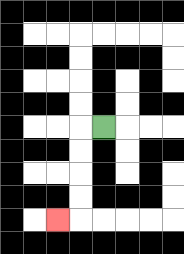{'start': '[4, 5]', 'end': '[2, 9]', 'path_directions': 'L,D,D,D,D,L', 'path_coordinates': '[[4, 5], [3, 5], [3, 6], [3, 7], [3, 8], [3, 9], [2, 9]]'}